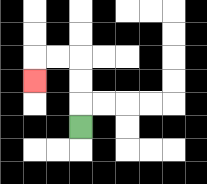{'start': '[3, 5]', 'end': '[1, 3]', 'path_directions': 'U,U,U,L,L,D', 'path_coordinates': '[[3, 5], [3, 4], [3, 3], [3, 2], [2, 2], [1, 2], [1, 3]]'}